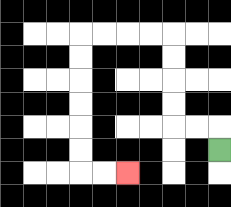{'start': '[9, 6]', 'end': '[5, 7]', 'path_directions': 'U,L,L,U,U,U,U,L,L,L,L,D,D,D,D,D,D,R,R', 'path_coordinates': '[[9, 6], [9, 5], [8, 5], [7, 5], [7, 4], [7, 3], [7, 2], [7, 1], [6, 1], [5, 1], [4, 1], [3, 1], [3, 2], [3, 3], [3, 4], [3, 5], [3, 6], [3, 7], [4, 7], [5, 7]]'}